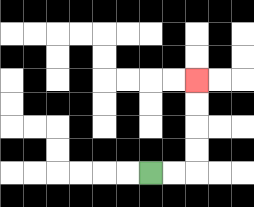{'start': '[6, 7]', 'end': '[8, 3]', 'path_directions': 'R,R,U,U,U,U', 'path_coordinates': '[[6, 7], [7, 7], [8, 7], [8, 6], [8, 5], [8, 4], [8, 3]]'}